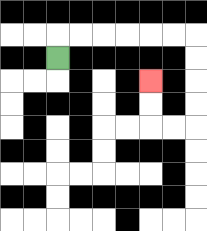{'start': '[2, 2]', 'end': '[6, 3]', 'path_directions': 'U,R,R,R,R,R,R,D,D,D,D,L,L,U,U', 'path_coordinates': '[[2, 2], [2, 1], [3, 1], [4, 1], [5, 1], [6, 1], [7, 1], [8, 1], [8, 2], [8, 3], [8, 4], [8, 5], [7, 5], [6, 5], [6, 4], [6, 3]]'}